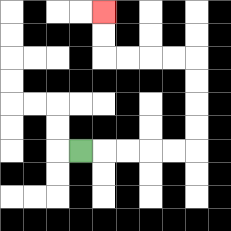{'start': '[3, 6]', 'end': '[4, 0]', 'path_directions': 'R,R,R,R,R,U,U,U,U,L,L,L,L,U,U', 'path_coordinates': '[[3, 6], [4, 6], [5, 6], [6, 6], [7, 6], [8, 6], [8, 5], [8, 4], [8, 3], [8, 2], [7, 2], [6, 2], [5, 2], [4, 2], [4, 1], [4, 0]]'}